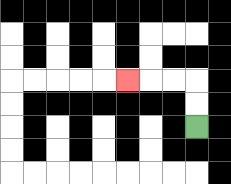{'start': '[8, 5]', 'end': '[5, 3]', 'path_directions': 'U,U,L,L,L', 'path_coordinates': '[[8, 5], [8, 4], [8, 3], [7, 3], [6, 3], [5, 3]]'}